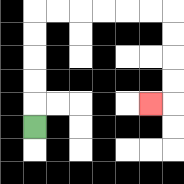{'start': '[1, 5]', 'end': '[6, 4]', 'path_directions': 'U,U,U,U,U,R,R,R,R,R,R,D,D,D,D,L', 'path_coordinates': '[[1, 5], [1, 4], [1, 3], [1, 2], [1, 1], [1, 0], [2, 0], [3, 0], [4, 0], [5, 0], [6, 0], [7, 0], [7, 1], [7, 2], [7, 3], [7, 4], [6, 4]]'}